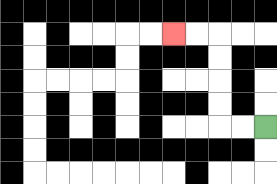{'start': '[11, 5]', 'end': '[7, 1]', 'path_directions': 'L,L,U,U,U,U,L,L', 'path_coordinates': '[[11, 5], [10, 5], [9, 5], [9, 4], [9, 3], [9, 2], [9, 1], [8, 1], [7, 1]]'}